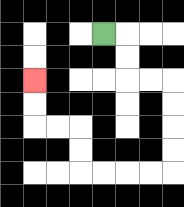{'start': '[4, 1]', 'end': '[1, 3]', 'path_directions': 'R,D,D,R,R,D,D,D,D,L,L,L,L,U,U,L,L,U,U', 'path_coordinates': '[[4, 1], [5, 1], [5, 2], [5, 3], [6, 3], [7, 3], [7, 4], [7, 5], [7, 6], [7, 7], [6, 7], [5, 7], [4, 7], [3, 7], [3, 6], [3, 5], [2, 5], [1, 5], [1, 4], [1, 3]]'}